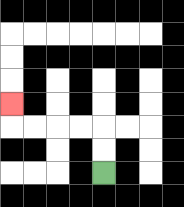{'start': '[4, 7]', 'end': '[0, 4]', 'path_directions': 'U,U,L,L,L,L,U', 'path_coordinates': '[[4, 7], [4, 6], [4, 5], [3, 5], [2, 5], [1, 5], [0, 5], [0, 4]]'}